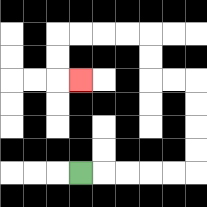{'start': '[3, 7]', 'end': '[3, 3]', 'path_directions': 'R,R,R,R,R,U,U,U,U,L,L,U,U,L,L,L,L,D,D,R', 'path_coordinates': '[[3, 7], [4, 7], [5, 7], [6, 7], [7, 7], [8, 7], [8, 6], [8, 5], [8, 4], [8, 3], [7, 3], [6, 3], [6, 2], [6, 1], [5, 1], [4, 1], [3, 1], [2, 1], [2, 2], [2, 3], [3, 3]]'}